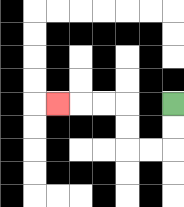{'start': '[7, 4]', 'end': '[2, 4]', 'path_directions': 'D,D,L,L,U,U,L,L,L', 'path_coordinates': '[[7, 4], [7, 5], [7, 6], [6, 6], [5, 6], [5, 5], [5, 4], [4, 4], [3, 4], [2, 4]]'}